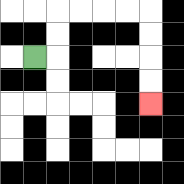{'start': '[1, 2]', 'end': '[6, 4]', 'path_directions': 'R,U,U,R,R,R,R,D,D,D,D', 'path_coordinates': '[[1, 2], [2, 2], [2, 1], [2, 0], [3, 0], [4, 0], [5, 0], [6, 0], [6, 1], [6, 2], [6, 3], [6, 4]]'}